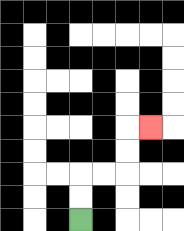{'start': '[3, 9]', 'end': '[6, 5]', 'path_directions': 'U,U,R,R,U,U,R', 'path_coordinates': '[[3, 9], [3, 8], [3, 7], [4, 7], [5, 7], [5, 6], [5, 5], [6, 5]]'}